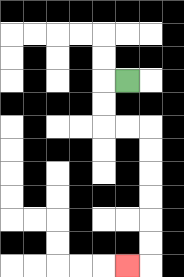{'start': '[5, 3]', 'end': '[5, 11]', 'path_directions': 'L,D,D,R,R,D,D,D,D,D,D,L', 'path_coordinates': '[[5, 3], [4, 3], [4, 4], [4, 5], [5, 5], [6, 5], [6, 6], [6, 7], [6, 8], [6, 9], [6, 10], [6, 11], [5, 11]]'}